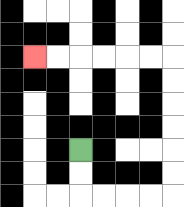{'start': '[3, 6]', 'end': '[1, 2]', 'path_directions': 'D,D,R,R,R,R,U,U,U,U,U,U,L,L,L,L,L,L', 'path_coordinates': '[[3, 6], [3, 7], [3, 8], [4, 8], [5, 8], [6, 8], [7, 8], [7, 7], [7, 6], [7, 5], [7, 4], [7, 3], [7, 2], [6, 2], [5, 2], [4, 2], [3, 2], [2, 2], [1, 2]]'}